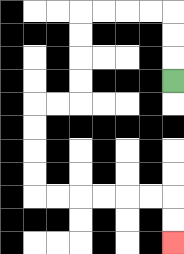{'start': '[7, 3]', 'end': '[7, 10]', 'path_directions': 'U,U,U,L,L,L,L,D,D,D,D,L,L,D,D,D,D,R,R,R,R,R,R,D,D', 'path_coordinates': '[[7, 3], [7, 2], [7, 1], [7, 0], [6, 0], [5, 0], [4, 0], [3, 0], [3, 1], [3, 2], [3, 3], [3, 4], [2, 4], [1, 4], [1, 5], [1, 6], [1, 7], [1, 8], [2, 8], [3, 8], [4, 8], [5, 8], [6, 8], [7, 8], [7, 9], [7, 10]]'}